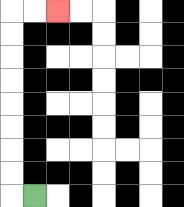{'start': '[1, 8]', 'end': '[2, 0]', 'path_directions': 'L,U,U,U,U,U,U,U,U,R,R', 'path_coordinates': '[[1, 8], [0, 8], [0, 7], [0, 6], [0, 5], [0, 4], [0, 3], [0, 2], [0, 1], [0, 0], [1, 0], [2, 0]]'}